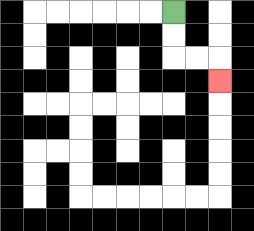{'start': '[7, 0]', 'end': '[9, 3]', 'path_directions': 'D,D,R,R,D', 'path_coordinates': '[[7, 0], [7, 1], [7, 2], [8, 2], [9, 2], [9, 3]]'}